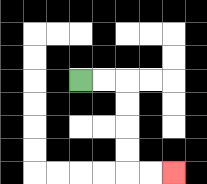{'start': '[3, 3]', 'end': '[7, 7]', 'path_directions': 'R,R,D,D,D,D,R,R', 'path_coordinates': '[[3, 3], [4, 3], [5, 3], [5, 4], [5, 5], [5, 6], [5, 7], [6, 7], [7, 7]]'}